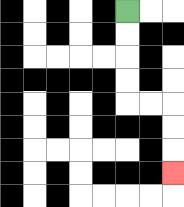{'start': '[5, 0]', 'end': '[7, 7]', 'path_directions': 'D,D,D,D,R,R,D,D,D', 'path_coordinates': '[[5, 0], [5, 1], [5, 2], [5, 3], [5, 4], [6, 4], [7, 4], [7, 5], [7, 6], [7, 7]]'}